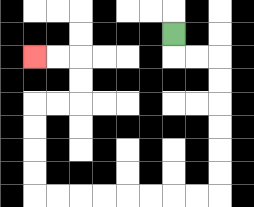{'start': '[7, 1]', 'end': '[1, 2]', 'path_directions': 'D,R,R,D,D,D,D,D,D,L,L,L,L,L,L,L,L,U,U,U,U,R,R,U,U,L,L', 'path_coordinates': '[[7, 1], [7, 2], [8, 2], [9, 2], [9, 3], [9, 4], [9, 5], [9, 6], [9, 7], [9, 8], [8, 8], [7, 8], [6, 8], [5, 8], [4, 8], [3, 8], [2, 8], [1, 8], [1, 7], [1, 6], [1, 5], [1, 4], [2, 4], [3, 4], [3, 3], [3, 2], [2, 2], [1, 2]]'}